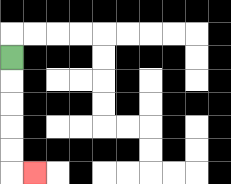{'start': '[0, 2]', 'end': '[1, 7]', 'path_directions': 'D,D,D,D,D,R', 'path_coordinates': '[[0, 2], [0, 3], [0, 4], [0, 5], [0, 6], [0, 7], [1, 7]]'}